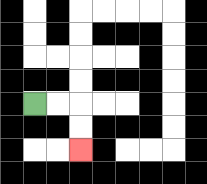{'start': '[1, 4]', 'end': '[3, 6]', 'path_directions': 'R,R,D,D', 'path_coordinates': '[[1, 4], [2, 4], [3, 4], [3, 5], [3, 6]]'}